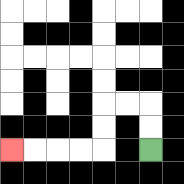{'start': '[6, 6]', 'end': '[0, 6]', 'path_directions': 'U,U,L,L,D,D,L,L,L,L', 'path_coordinates': '[[6, 6], [6, 5], [6, 4], [5, 4], [4, 4], [4, 5], [4, 6], [3, 6], [2, 6], [1, 6], [0, 6]]'}